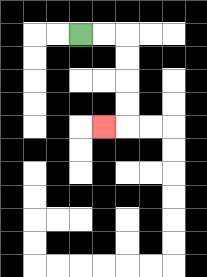{'start': '[3, 1]', 'end': '[4, 5]', 'path_directions': 'R,R,D,D,D,D,L', 'path_coordinates': '[[3, 1], [4, 1], [5, 1], [5, 2], [5, 3], [5, 4], [5, 5], [4, 5]]'}